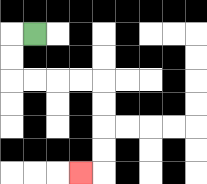{'start': '[1, 1]', 'end': '[3, 7]', 'path_directions': 'L,D,D,R,R,R,R,D,D,D,D,L', 'path_coordinates': '[[1, 1], [0, 1], [0, 2], [0, 3], [1, 3], [2, 3], [3, 3], [4, 3], [4, 4], [4, 5], [4, 6], [4, 7], [3, 7]]'}